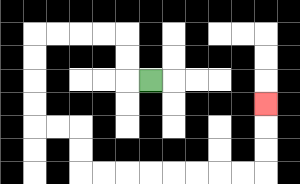{'start': '[6, 3]', 'end': '[11, 4]', 'path_directions': 'L,U,U,L,L,L,L,D,D,D,D,R,R,D,D,R,R,R,R,R,R,R,R,U,U,U', 'path_coordinates': '[[6, 3], [5, 3], [5, 2], [5, 1], [4, 1], [3, 1], [2, 1], [1, 1], [1, 2], [1, 3], [1, 4], [1, 5], [2, 5], [3, 5], [3, 6], [3, 7], [4, 7], [5, 7], [6, 7], [7, 7], [8, 7], [9, 7], [10, 7], [11, 7], [11, 6], [11, 5], [11, 4]]'}